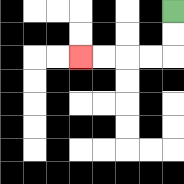{'start': '[7, 0]', 'end': '[3, 2]', 'path_directions': 'D,D,L,L,L,L', 'path_coordinates': '[[7, 0], [7, 1], [7, 2], [6, 2], [5, 2], [4, 2], [3, 2]]'}